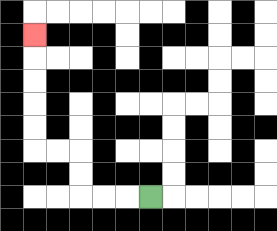{'start': '[6, 8]', 'end': '[1, 1]', 'path_directions': 'L,L,L,U,U,L,L,U,U,U,U,U', 'path_coordinates': '[[6, 8], [5, 8], [4, 8], [3, 8], [3, 7], [3, 6], [2, 6], [1, 6], [1, 5], [1, 4], [1, 3], [1, 2], [1, 1]]'}